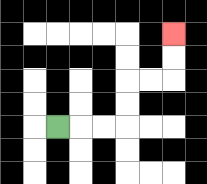{'start': '[2, 5]', 'end': '[7, 1]', 'path_directions': 'R,R,R,U,U,R,R,U,U', 'path_coordinates': '[[2, 5], [3, 5], [4, 5], [5, 5], [5, 4], [5, 3], [6, 3], [7, 3], [7, 2], [7, 1]]'}